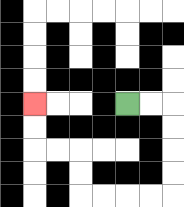{'start': '[5, 4]', 'end': '[1, 4]', 'path_directions': 'R,R,D,D,D,D,L,L,L,L,U,U,L,L,U,U', 'path_coordinates': '[[5, 4], [6, 4], [7, 4], [7, 5], [7, 6], [7, 7], [7, 8], [6, 8], [5, 8], [4, 8], [3, 8], [3, 7], [3, 6], [2, 6], [1, 6], [1, 5], [1, 4]]'}